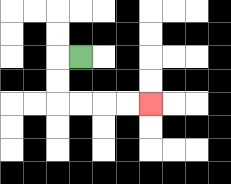{'start': '[3, 2]', 'end': '[6, 4]', 'path_directions': 'L,D,D,R,R,R,R', 'path_coordinates': '[[3, 2], [2, 2], [2, 3], [2, 4], [3, 4], [4, 4], [5, 4], [6, 4]]'}